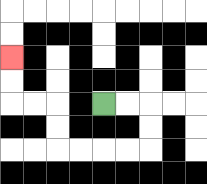{'start': '[4, 4]', 'end': '[0, 2]', 'path_directions': 'R,R,D,D,L,L,L,L,U,U,L,L,U,U', 'path_coordinates': '[[4, 4], [5, 4], [6, 4], [6, 5], [6, 6], [5, 6], [4, 6], [3, 6], [2, 6], [2, 5], [2, 4], [1, 4], [0, 4], [0, 3], [0, 2]]'}